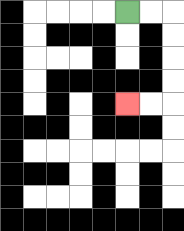{'start': '[5, 0]', 'end': '[5, 4]', 'path_directions': 'R,R,D,D,D,D,L,L', 'path_coordinates': '[[5, 0], [6, 0], [7, 0], [7, 1], [7, 2], [7, 3], [7, 4], [6, 4], [5, 4]]'}